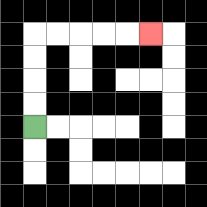{'start': '[1, 5]', 'end': '[6, 1]', 'path_directions': 'U,U,U,U,R,R,R,R,R', 'path_coordinates': '[[1, 5], [1, 4], [1, 3], [1, 2], [1, 1], [2, 1], [3, 1], [4, 1], [5, 1], [6, 1]]'}